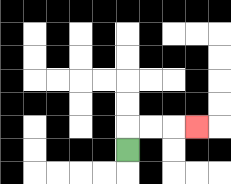{'start': '[5, 6]', 'end': '[8, 5]', 'path_directions': 'U,R,R,R', 'path_coordinates': '[[5, 6], [5, 5], [6, 5], [7, 5], [8, 5]]'}